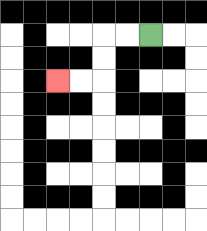{'start': '[6, 1]', 'end': '[2, 3]', 'path_directions': 'L,L,D,D,L,L', 'path_coordinates': '[[6, 1], [5, 1], [4, 1], [4, 2], [4, 3], [3, 3], [2, 3]]'}